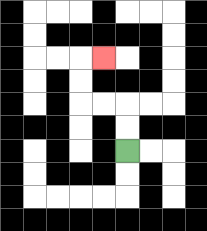{'start': '[5, 6]', 'end': '[4, 2]', 'path_directions': 'U,U,L,L,U,U,R', 'path_coordinates': '[[5, 6], [5, 5], [5, 4], [4, 4], [3, 4], [3, 3], [3, 2], [4, 2]]'}